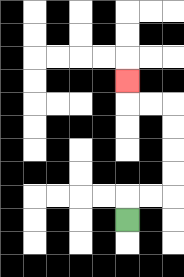{'start': '[5, 9]', 'end': '[5, 3]', 'path_directions': 'U,R,R,U,U,U,U,L,L,U', 'path_coordinates': '[[5, 9], [5, 8], [6, 8], [7, 8], [7, 7], [7, 6], [7, 5], [7, 4], [6, 4], [5, 4], [5, 3]]'}